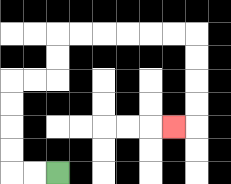{'start': '[2, 7]', 'end': '[7, 5]', 'path_directions': 'L,L,U,U,U,U,R,R,U,U,R,R,R,R,R,R,D,D,D,D,L', 'path_coordinates': '[[2, 7], [1, 7], [0, 7], [0, 6], [0, 5], [0, 4], [0, 3], [1, 3], [2, 3], [2, 2], [2, 1], [3, 1], [4, 1], [5, 1], [6, 1], [7, 1], [8, 1], [8, 2], [8, 3], [8, 4], [8, 5], [7, 5]]'}